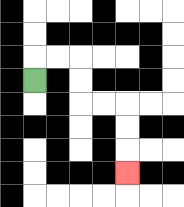{'start': '[1, 3]', 'end': '[5, 7]', 'path_directions': 'U,R,R,D,D,R,R,D,D,D', 'path_coordinates': '[[1, 3], [1, 2], [2, 2], [3, 2], [3, 3], [3, 4], [4, 4], [5, 4], [5, 5], [5, 6], [5, 7]]'}